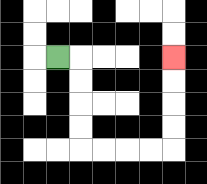{'start': '[2, 2]', 'end': '[7, 2]', 'path_directions': 'R,D,D,D,D,R,R,R,R,U,U,U,U', 'path_coordinates': '[[2, 2], [3, 2], [3, 3], [3, 4], [3, 5], [3, 6], [4, 6], [5, 6], [6, 6], [7, 6], [7, 5], [7, 4], [7, 3], [7, 2]]'}